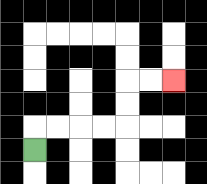{'start': '[1, 6]', 'end': '[7, 3]', 'path_directions': 'U,R,R,R,R,U,U,R,R', 'path_coordinates': '[[1, 6], [1, 5], [2, 5], [3, 5], [4, 5], [5, 5], [5, 4], [5, 3], [6, 3], [7, 3]]'}